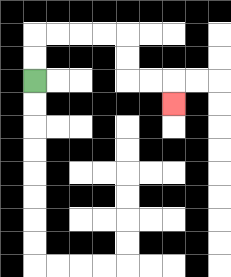{'start': '[1, 3]', 'end': '[7, 4]', 'path_directions': 'U,U,R,R,R,R,D,D,R,R,D', 'path_coordinates': '[[1, 3], [1, 2], [1, 1], [2, 1], [3, 1], [4, 1], [5, 1], [5, 2], [5, 3], [6, 3], [7, 3], [7, 4]]'}